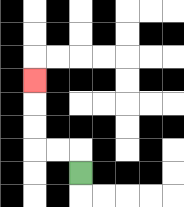{'start': '[3, 7]', 'end': '[1, 3]', 'path_directions': 'U,L,L,U,U,U', 'path_coordinates': '[[3, 7], [3, 6], [2, 6], [1, 6], [1, 5], [1, 4], [1, 3]]'}